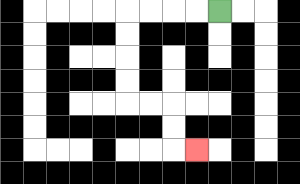{'start': '[9, 0]', 'end': '[8, 6]', 'path_directions': 'L,L,L,L,D,D,D,D,R,R,D,D,R', 'path_coordinates': '[[9, 0], [8, 0], [7, 0], [6, 0], [5, 0], [5, 1], [5, 2], [5, 3], [5, 4], [6, 4], [7, 4], [7, 5], [7, 6], [8, 6]]'}